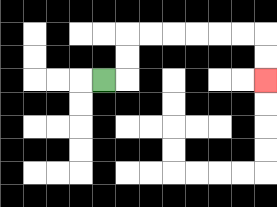{'start': '[4, 3]', 'end': '[11, 3]', 'path_directions': 'R,U,U,R,R,R,R,R,R,D,D', 'path_coordinates': '[[4, 3], [5, 3], [5, 2], [5, 1], [6, 1], [7, 1], [8, 1], [9, 1], [10, 1], [11, 1], [11, 2], [11, 3]]'}